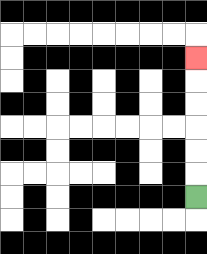{'start': '[8, 8]', 'end': '[8, 2]', 'path_directions': 'U,U,U,U,U,U', 'path_coordinates': '[[8, 8], [8, 7], [8, 6], [8, 5], [8, 4], [8, 3], [8, 2]]'}